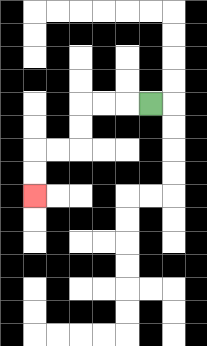{'start': '[6, 4]', 'end': '[1, 8]', 'path_directions': 'L,L,L,D,D,L,L,D,D', 'path_coordinates': '[[6, 4], [5, 4], [4, 4], [3, 4], [3, 5], [3, 6], [2, 6], [1, 6], [1, 7], [1, 8]]'}